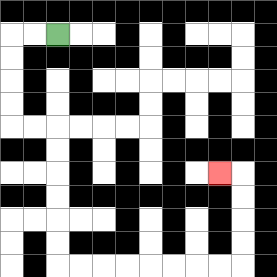{'start': '[2, 1]', 'end': '[9, 7]', 'path_directions': 'L,L,D,D,D,D,R,R,D,D,D,D,D,D,R,R,R,R,R,R,R,R,U,U,U,U,L', 'path_coordinates': '[[2, 1], [1, 1], [0, 1], [0, 2], [0, 3], [0, 4], [0, 5], [1, 5], [2, 5], [2, 6], [2, 7], [2, 8], [2, 9], [2, 10], [2, 11], [3, 11], [4, 11], [5, 11], [6, 11], [7, 11], [8, 11], [9, 11], [10, 11], [10, 10], [10, 9], [10, 8], [10, 7], [9, 7]]'}